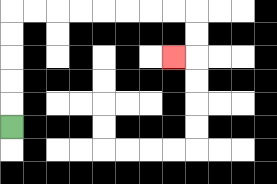{'start': '[0, 5]', 'end': '[7, 2]', 'path_directions': 'U,U,U,U,U,R,R,R,R,R,R,R,R,D,D,L', 'path_coordinates': '[[0, 5], [0, 4], [0, 3], [0, 2], [0, 1], [0, 0], [1, 0], [2, 0], [3, 0], [4, 0], [5, 0], [6, 0], [7, 0], [8, 0], [8, 1], [8, 2], [7, 2]]'}